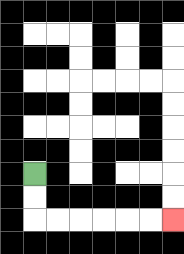{'start': '[1, 7]', 'end': '[7, 9]', 'path_directions': 'D,D,R,R,R,R,R,R', 'path_coordinates': '[[1, 7], [1, 8], [1, 9], [2, 9], [3, 9], [4, 9], [5, 9], [6, 9], [7, 9]]'}